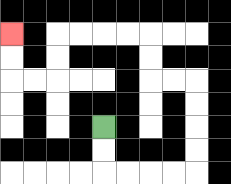{'start': '[4, 5]', 'end': '[0, 1]', 'path_directions': 'D,D,R,R,R,R,U,U,U,U,L,L,U,U,L,L,L,L,D,D,L,L,U,U', 'path_coordinates': '[[4, 5], [4, 6], [4, 7], [5, 7], [6, 7], [7, 7], [8, 7], [8, 6], [8, 5], [8, 4], [8, 3], [7, 3], [6, 3], [6, 2], [6, 1], [5, 1], [4, 1], [3, 1], [2, 1], [2, 2], [2, 3], [1, 3], [0, 3], [0, 2], [0, 1]]'}